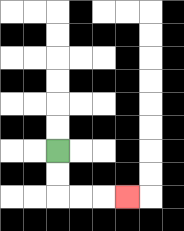{'start': '[2, 6]', 'end': '[5, 8]', 'path_directions': 'D,D,R,R,R', 'path_coordinates': '[[2, 6], [2, 7], [2, 8], [3, 8], [4, 8], [5, 8]]'}